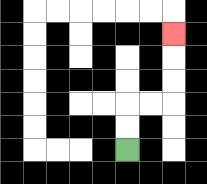{'start': '[5, 6]', 'end': '[7, 1]', 'path_directions': 'U,U,R,R,U,U,U', 'path_coordinates': '[[5, 6], [5, 5], [5, 4], [6, 4], [7, 4], [7, 3], [7, 2], [7, 1]]'}